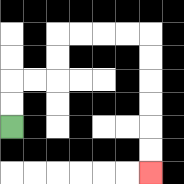{'start': '[0, 5]', 'end': '[6, 7]', 'path_directions': 'U,U,R,R,U,U,R,R,R,R,D,D,D,D,D,D', 'path_coordinates': '[[0, 5], [0, 4], [0, 3], [1, 3], [2, 3], [2, 2], [2, 1], [3, 1], [4, 1], [5, 1], [6, 1], [6, 2], [6, 3], [6, 4], [6, 5], [6, 6], [6, 7]]'}